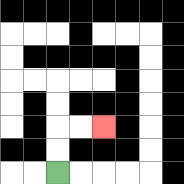{'start': '[2, 7]', 'end': '[4, 5]', 'path_directions': 'U,U,R,R', 'path_coordinates': '[[2, 7], [2, 6], [2, 5], [3, 5], [4, 5]]'}